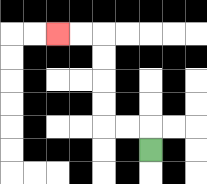{'start': '[6, 6]', 'end': '[2, 1]', 'path_directions': 'U,L,L,U,U,U,U,L,L', 'path_coordinates': '[[6, 6], [6, 5], [5, 5], [4, 5], [4, 4], [4, 3], [4, 2], [4, 1], [3, 1], [2, 1]]'}